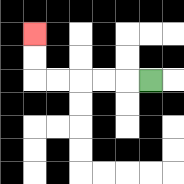{'start': '[6, 3]', 'end': '[1, 1]', 'path_directions': 'L,L,L,L,L,U,U', 'path_coordinates': '[[6, 3], [5, 3], [4, 3], [3, 3], [2, 3], [1, 3], [1, 2], [1, 1]]'}